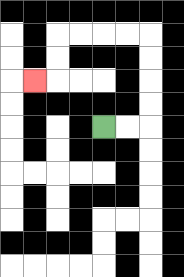{'start': '[4, 5]', 'end': '[1, 3]', 'path_directions': 'R,R,U,U,U,U,L,L,L,L,D,D,L', 'path_coordinates': '[[4, 5], [5, 5], [6, 5], [6, 4], [6, 3], [6, 2], [6, 1], [5, 1], [4, 1], [3, 1], [2, 1], [2, 2], [2, 3], [1, 3]]'}